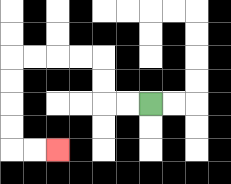{'start': '[6, 4]', 'end': '[2, 6]', 'path_directions': 'L,L,U,U,L,L,L,L,D,D,D,D,R,R', 'path_coordinates': '[[6, 4], [5, 4], [4, 4], [4, 3], [4, 2], [3, 2], [2, 2], [1, 2], [0, 2], [0, 3], [0, 4], [0, 5], [0, 6], [1, 6], [2, 6]]'}